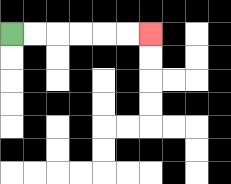{'start': '[0, 1]', 'end': '[6, 1]', 'path_directions': 'R,R,R,R,R,R', 'path_coordinates': '[[0, 1], [1, 1], [2, 1], [3, 1], [4, 1], [5, 1], [6, 1]]'}